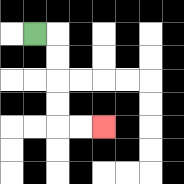{'start': '[1, 1]', 'end': '[4, 5]', 'path_directions': 'R,D,D,D,D,R,R', 'path_coordinates': '[[1, 1], [2, 1], [2, 2], [2, 3], [2, 4], [2, 5], [3, 5], [4, 5]]'}